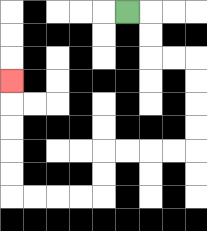{'start': '[5, 0]', 'end': '[0, 3]', 'path_directions': 'R,D,D,R,R,D,D,D,D,L,L,L,L,D,D,L,L,L,L,U,U,U,U,U', 'path_coordinates': '[[5, 0], [6, 0], [6, 1], [6, 2], [7, 2], [8, 2], [8, 3], [8, 4], [8, 5], [8, 6], [7, 6], [6, 6], [5, 6], [4, 6], [4, 7], [4, 8], [3, 8], [2, 8], [1, 8], [0, 8], [0, 7], [0, 6], [0, 5], [0, 4], [0, 3]]'}